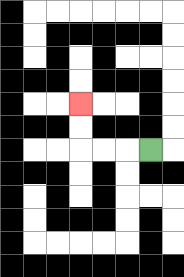{'start': '[6, 6]', 'end': '[3, 4]', 'path_directions': 'L,L,L,U,U', 'path_coordinates': '[[6, 6], [5, 6], [4, 6], [3, 6], [3, 5], [3, 4]]'}